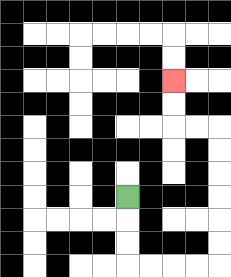{'start': '[5, 8]', 'end': '[7, 3]', 'path_directions': 'D,D,D,R,R,R,R,U,U,U,U,U,U,L,L,U,U', 'path_coordinates': '[[5, 8], [5, 9], [5, 10], [5, 11], [6, 11], [7, 11], [8, 11], [9, 11], [9, 10], [9, 9], [9, 8], [9, 7], [9, 6], [9, 5], [8, 5], [7, 5], [7, 4], [7, 3]]'}